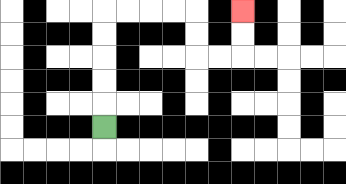{'start': '[4, 5]', 'end': '[10, 0]', 'path_directions': 'U,U,U,U,U,R,R,R,R,D,D,R,R,U,U', 'path_coordinates': '[[4, 5], [4, 4], [4, 3], [4, 2], [4, 1], [4, 0], [5, 0], [6, 0], [7, 0], [8, 0], [8, 1], [8, 2], [9, 2], [10, 2], [10, 1], [10, 0]]'}